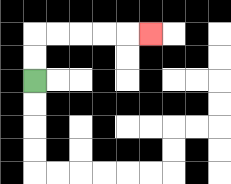{'start': '[1, 3]', 'end': '[6, 1]', 'path_directions': 'U,U,R,R,R,R,R', 'path_coordinates': '[[1, 3], [1, 2], [1, 1], [2, 1], [3, 1], [4, 1], [5, 1], [6, 1]]'}